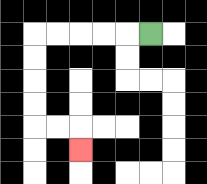{'start': '[6, 1]', 'end': '[3, 6]', 'path_directions': 'L,L,L,L,L,D,D,D,D,R,R,D', 'path_coordinates': '[[6, 1], [5, 1], [4, 1], [3, 1], [2, 1], [1, 1], [1, 2], [1, 3], [1, 4], [1, 5], [2, 5], [3, 5], [3, 6]]'}